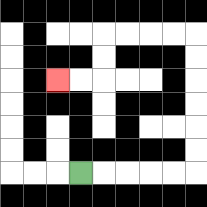{'start': '[3, 7]', 'end': '[2, 3]', 'path_directions': 'R,R,R,R,R,U,U,U,U,U,U,L,L,L,L,D,D,L,L', 'path_coordinates': '[[3, 7], [4, 7], [5, 7], [6, 7], [7, 7], [8, 7], [8, 6], [8, 5], [8, 4], [8, 3], [8, 2], [8, 1], [7, 1], [6, 1], [5, 1], [4, 1], [4, 2], [4, 3], [3, 3], [2, 3]]'}